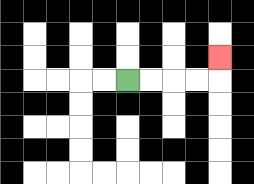{'start': '[5, 3]', 'end': '[9, 2]', 'path_directions': 'R,R,R,R,U', 'path_coordinates': '[[5, 3], [6, 3], [7, 3], [8, 3], [9, 3], [9, 2]]'}